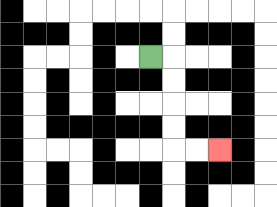{'start': '[6, 2]', 'end': '[9, 6]', 'path_directions': 'R,D,D,D,D,R,R', 'path_coordinates': '[[6, 2], [7, 2], [7, 3], [7, 4], [7, 5], [7, 6], [8, 6], [9, 6]]'}